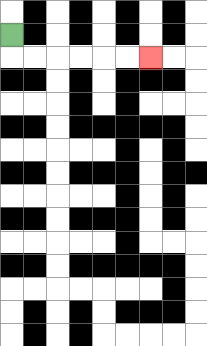{'start': '[0, 1]', 'end': '[6, 2]', 'path_directions': 'D,R,R,R,R,R,R', 'path_coordinates': '[[0, 1], [0, 2], [1, 2], [2, 2], [3, 2], [4, 2], [5, 2], [6, 2]]'}